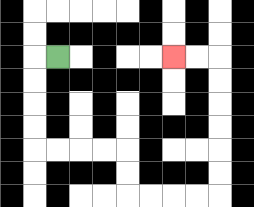{'start': '[2, 2]', 'end': '[7, 2]', 'path_directions': 'L,D,D,D,D,R,R,R,R,D,D,R,R,R,R,U,U,U,U,U,U,L,L', 'path_coordinates': '[[2, 2], [1, 2], [1, 3], [1, 4], [1, 5], [1, 6], [2, 6], [3, 6], [4, 6], [5, 6], [5, 7], [5, 8], [6, 8], [7, 8], [8, 8], [9, 8], [9, 7], [9, 6], [9, 5], [9, 4], [9, 3], [9, 2], [8, 2], [7, 2]]'}